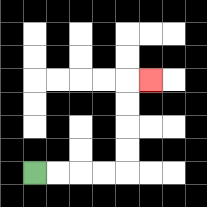{'start': '[1, 7]', 'end': '[6, 3]', 'path_directions': 'R,R,R,R,U,U,U,U,R', 'path_coordinates': '[[1, 7], [2, 7], [3, 7], [4, 7], [5, 7], [5, 6], [5, 5], [5, 4], [5, 3], [6, 3]]'}